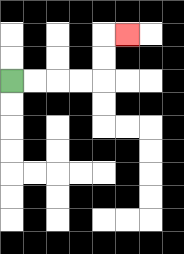{'start': '[0, 3]', 'end': '[5, 1]', 'path_directions': 'R,R,R,R,U,U,R', 'path_coordinates': '[[0, 3], [1, 3], [2, 3], [3, 3], [4, 3], [4, 2], [4, 1], [5, 1]]'}